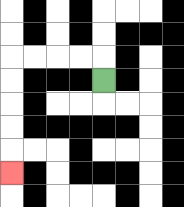{'start': '[4, 3]', 'end': '[0, 7]', 'path_directions': 'U,L,L,L,L,D,D,D,D,D', 'path_coordinates': '[[4, 3], [4, 2], [3, 2], [2, 2], [1, 2], [0, 2], [0, 3], [0, 4], [0, 5], [0, 6], [0, 7]]'}